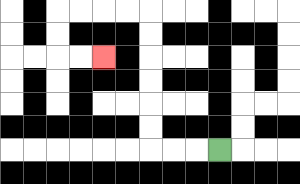{'start': '[9, 6]', 'end': '[4, 2]', 'path_directions': 'L,L,L,U,U,U,U,U,U,L,L,L,L,D,D,R,R', 'path_coordinates': '[[9, 6], [8, 6], [7, 6], [6, 6], [6, 5], [6, 4], [6, 3], [6, 2], [6, 1], [6, 0], [5, 0], [4, 0], [3, 0], [2, 0], [2, 1], [2, 2], [3, 2], [4, 2]]'}